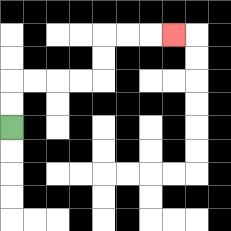{'start': '[0, 5]', 'end': '[7, 1]', 'path_directions': 'U,U,R,R,R,R,U,U,R,R,R', 'path_coordinates': '[[0, 5], [0, 4], [0, 3], [1, 3], [2, 3], [3, 3], [4, 3], [4, 2], [4, 1], [5, 1], [6, 1], [7, 1]]'}